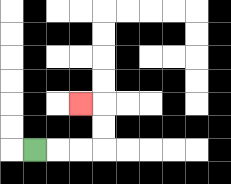{'start': '[1, 6]', 'end': '[3, 4]', 'path_directions': 'R,R,R,U,U,L', 'path_coordinates': '[[1, 6], [2, 6], [3, 6], [4, 6], [4, 5], [4, 4], [3, 4]]'}